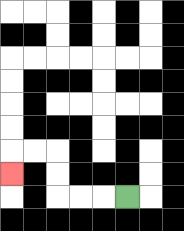{'start': '[5, 8]', 'end': '[0, 7]', 'path_directions': 'L,L,L,U,U,L,L,D', 'path_coordinates': '[[5, 8], [4, 8], [3, 8], [2, 8], [2, 7], [2, 6], [1, 6], [0, 6], [0, 7]]'}